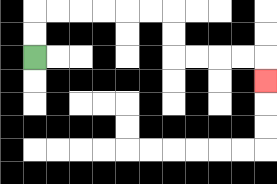{'start': '[1, 2]', 'end': '[11, 3]', 'path_directions': 'U,U,R,R,R,R,R,R,D,D,R,R,R,R,D', 'path_coordinates': '[[1, 2], [1, 1], [1, 0], [2, 0], [3, 0], [4, 0], [5, 0], [6, 0], [7, 0], [7, 1], [7, 2], [8, 2], [9, 2], [10, 2], [11, 2], [11, 3]]'}